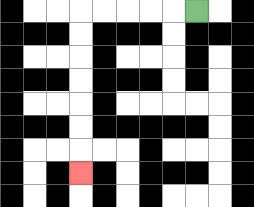{'start': '[8, 0]', 'end': '[3, 7]', 'path_directions': 'L,L,L,L,L,D,D,D,D,D,D,D', 'path_coordinates': '[[8, 0], [7, 0], [6, 0], [5, 0], [4, 0], [3, 0], [3, 1], [3, 2], [3, 3], [3, 4], [3, 5], [3, 6], [3, 7]]'}